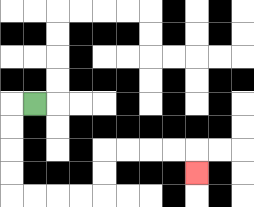{'start': '[1, 4]', 'end': '[8, 7]', 'path_directions': 'L,D,D,D,D,R,R,R,R,U,U,R,R,R,R,D', 'path_coordinates': '[[1, 4], [0, 4], [0, 5], [0, 6], [0, 7], [0, 8], [1, 8], [2, 8], [3, 8], [4, 8], [4, 7], [4, 6], [5, 6], [6, 6], [7, 6], [8, 6], [8, 7]]'}